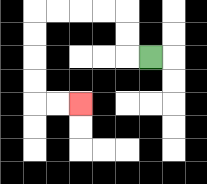{'start': '[6, 2]', 'end': '[3, 4]', 'path_directions': 'L,U,U,L,L,L,L,D,D,D,D,R,R', 'path_coordinates': '[[6, 2], [5, 2], [5, 1], [5, 0], [4, 0], [3, 0], [2, 0], [1, 0], [1, 1], [1, 2], [1, 3], [1, 4], [2, 4], [3, 4]]'}